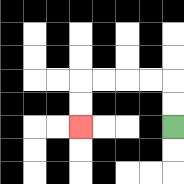{'start': '[7, 5]', 'end': '[3, 5]', 'path_directions': 'U,U,L,L,L,L,D,D', 'path_coordinates': '[[7, 5], [7, 4], [7, 3], [6, 3], [5, 3], [4, 3], [3, 3], [3, 4], [3, 5]]'}